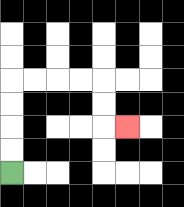{'start': '[0, 7]', 'end': '[5, 5]', 'path_directions': 'U,U,U,U,R,R,R,R,D,D,R', 'path_coordinates': '[[0, 7], [0, 6], [0, 5], [0, 4], [0, 3], [1, 3], [2, 3], [3, 3], [4, 3], [4, 4], [4, 5], [5, 5]]'}